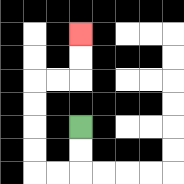{'start': '[3, 5]', 'end': '[3, 1]', 'path_directions': 'D,D,L,L,U,U,U,U,R,R,U,U', 'path_coordinates': '[[3, 5], [3, 6], [3, 7], [2, 7], [1, 7], [1, 6], [1, 5], [1, 4], [1, 3], [2, 3], [3, 3], [3, 2], [3, 1]]'}